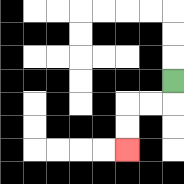{'start': '[7, 3]', 'end': '[5, 6]', 'path_directions': 'D,L,L,D,D', 'path_coordinates': '[[7, 3], [7, 4], [6, 4], [5, 4], [5, 5], [5, 6]]'}